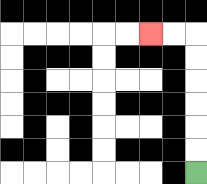{'start': '[8, 7]', 'end': '[6, 1]', 'path_directions': 'U,U,U,U,U,U,L,L', 'path_coordinates': '[[8, 7], [8, 6], [8, 5], [8, 4], [8, 3], [8, 2], [8, 1], [7, 1], [6, 1]]'}